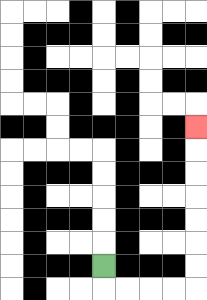{'start': '[4, 11]', 'end': '[8, 5]', 'path_directions': 'D,R,R,R,R,U,U,U,U,U,U,U', 'path_coordinates': '[[4, 11], [4, 12], [5, 12], [6, 12], [7, 12], [8, 12], [8, 11], [8, 10], [8, 9], [8, 8], [8, 7], [8, 6], [8, 5]]'}